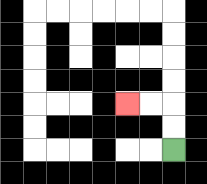{'start': '[7, 6]', 'end': '[5, 4]', 'path_directions': 'U,U,L,L', 'path_coordinates': '[[7, 6], [7, 5], [7, 4], [6, 4], [5, 4]]'}